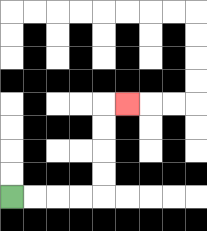{'start': '[0, 8]', 'end': '[5, 4]', 'path_directions': 'R,R,R,R,U,U,U,U,R', 'path_coordinates': '[[0, 8], [1, 8], [2, 8], [3, 8], [4, 8], [4, 7], [4, 6], [4, 5], [4, 4], [5, 4]]'}